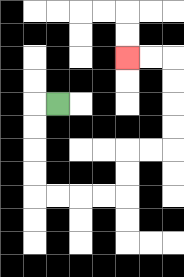{'start': '[2, 4]', 'end': '[5, 2]', 'path_directions': 'L,D,D,D,D,R,R,R,R,U,U,R,R,U,U,U,U,L,L', 'path_coordinates': '[[2, 4], [1, 4], [1, 5], [1, 6], [1, 7], [1, 8], [2, 8], [3, 8], [4, 8], [5, 8], [5, 7], [5, 6], [6, 6], [7, 6], [7, 5], [7, 4], [7, 3], [7, 2], [6, 2], [5, 2]]'}